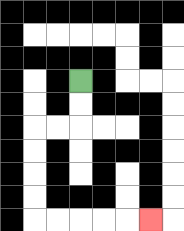{'start': '[3, 3]', 'end': '[6, 9]', 'path_directions': 'D,D,L,L,D,D,D,D,R,R,R,R,R', 'path_coordinates': '[[3, 3], [3, 4], [3, 5], [2, 5], [1, 5], [1, 6], [1, 7], [1, 8], [1, 9], [2, 9], [3, 9], [4, 9], [5, 9], [6, 9]]'}